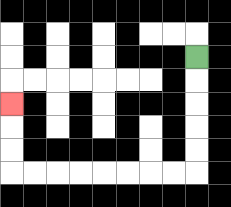{'start': '[8, 2]', 'end': '[0, 4]', 'path_directions': 'D,D,D,D,D,L,L,L,L,L,L,L,L,U,U,U', 'path_coordinates': '[[8, 2], [8, 3], [8, 4], [8, 5], [8, 6], [8, 7], [7, 7], [6, 7], [5, 7], [4, 7], [3, 7], [2, 7], [1, 7], [0, 7], [0, 6], [0, 5], [0, 4]]'}